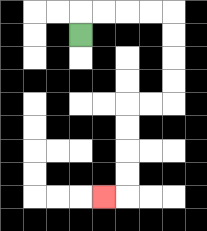{'start': '[3, 1]', 'end': '[4, 8]', 'path_directions': 'U,R,R,R,R,D,D,D,D,L,L,D,D,D,D,L', 'path_coordinates': '[[3, 1], [3, 0], [4, 0], [5, 0], [6, 0], [7, 0], [7, 1], [7, 2], [7, 3], [7, 4], [6, 4], [5, 4], [5, 5], [5, 6], [5, 7], [5, 8], [4, 8]]'}